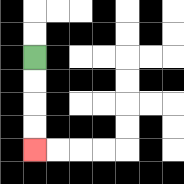{'start': '[1, 2]', 'end': '[1, 6]', 'path_directions': 'D,D,D,D', 'path_coordinates': '[[1, 2], [1, 3], [1, 4], [1, 5], [1, 6]]'}